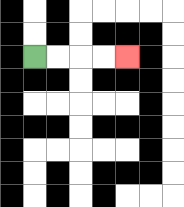{'start': '[1, 2]', 'end': '[5, 2]', 'path_directions': 'R,R,R,R', 'path_coordinates': '[[1, 2], [2, 2], [3, 2], [4, 2], [5, 2]]'}